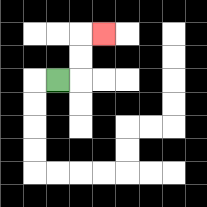{'start': '[2, 3]', 'end': '[4, 1]', 'path_directions': 'R,U,U,R', 'path_coordinates': '[[2, 3], [3, 3], [3, 2], [3, 1], [4, 1]]'}